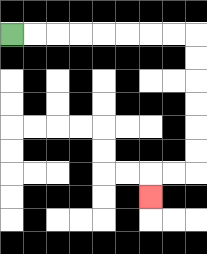{'start': '[0, 1]', 'end': '[6, 8]', 'path_directions': 'R,R,R,R,R,R,R,R,D,D,D,D,D,D,L,L,D', 'path_coordinates': '[[0, 1], [1, 1], [2, 1], [3, 1], [4, 1], [5, 1], [6, 1], [7, 1], [8, 1], [8, 2], [8, 3], [8, 4], [8, 5], [8, 6], [8, 7], [7, 7], [6, 7], [6, 8]]'}